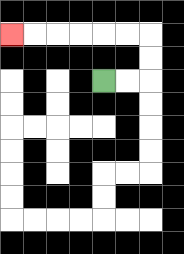{'start': '[4, 3]', 'end': '[0, 1]', 'path_directions': 'R,R,U,U,L,L,L,L,L,L', 'path_coordinates': '[[4, 3], [5, 3], [6, 3], [6, 2], [6, 1], [5, 1], [4, 1], [3, 1], [2, 1], [1, 1], [0, 1]]'}